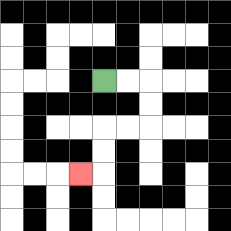{'start': '[4, 3]', 'end': '[3, 7]', 'path_directions': 'R,R,D,D,L,L,D,D,L', 'path_coordinates': '[[4, 3], [5, 3], [6, 3], [6, 4], [6, 5], [5, 5], [4, 5], [4, 6], [4, 7], [3, 7]]'}